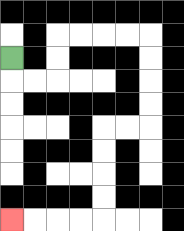{'start': '[0, 2]', 'end': '[0, 9]', 'path_directions': 'D,R,R,U,U,R,R,R,R,D,D,D,D,L,L,D,D,D,D,L,L,L,L', 'path_coordinates': '[[0, 2], [0, 3], [1, 3], [2, 3], [2, 2], [2, 1], [3, 1], [4, 1], [5, 1], [6, 1], [6, 2], [6, 3], [6, 4], [6, 5], [5, 5], [4, 5], [4, 6], [4, 7], [4, 8], [4, 9], [3, 9], [2, 9], [1, 9], [0, 9]]'}